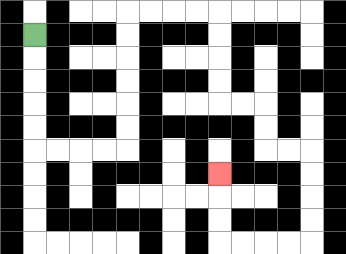{'start': '[1, 1]', 'end': '[9, 7]', 'path_directions': 'D,D,D,D,D,R,R,R,R,U,U,U,U,U,U,R,R,R,R,D,D,D,D,R,R,D,D,R,R,D,D,D,D,L,L,L,L,U,U,U', 'path_coordinates': '[[1, 1], [1, 2], [1, 3], [1, 4], [1, 5], [1, 6], [2, 6], [3, 6], [4, 6], [5, 6], [5, 5], [5, 4], [5, 3], [5, 2], [5, 1], [5, 0], [6, 0], [7, 0], [8, 0], [9, 0], [9, 1], [9, 2], [9, 3], [9, 4], [10, 4], [11, 4], [11, 5], [11, 6], [12, 6], [13, 6], [13, 7], [13, 8], [13, 9], [13, 10], [12, 10], [11, 10], [10, 10], [9, 10], [9, 9], [9, 8], [9, 7]]'}